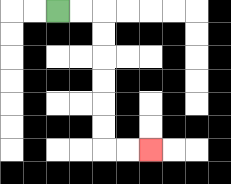{'start': '[2, 0]', 'end': '[6, 6]', 'path_directions': 'R,R,D,D,D,D,D,D,R,R', 'path_coordinates': '[[2, 0], [3, 0], [4, 0], [4, 1], [4, 2], [4, 3], [4, 4], [4, 5], [4, 6], [5, 6], [6, 6]]'}